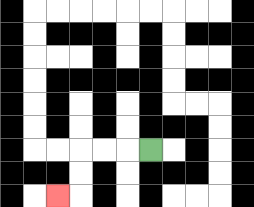{'start': '[6, 6]', 'end': '[2, 8]', 'path_directions': 'L,L,L,D,D,L', 'path_coordinates': '[[6, 6], [5, 6], [4, 6], [3, 6], [3, 7], [3, 8], [2, 8]]'}